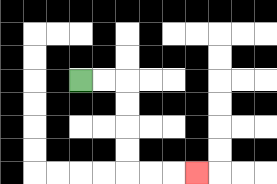{'start': '[3, 3]', 'end': '[8, 7]', 'path_directions': 'R,R,D,D,D,D,R,R,R', 'path_coordinates': '[[3, 3], [4, 3], [5, 3], [5, 4], [5, 5], [5, 6], [5, 7], [6, 7], [7, 7], [8, 7]]'}